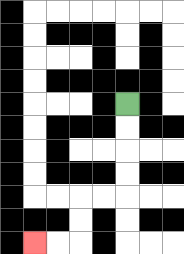{'start': '[5, 4]', 'end': '[1, 10]', 'path_directions': 'D,D,D,D,L,L,D,D,L,L', 'path_coordinates': '[[5, 4], [5, 5], [5, 6], [5, 7], [5, 8], [4, 8], [3, 8], [3, 9], [3, 10], [2, 10], [1, 10]]'}